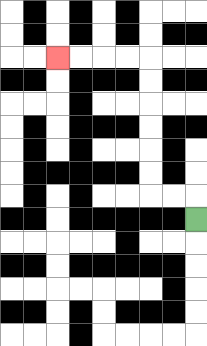{'start': '[8, 9]', 'end': '[2, 2]', 'path_directions': 'U,L,L,U,U,U,U,U,U,L,L,L,L', 'path_coordinates': '[[8, 9], [8, 8], [7, 8], [6, 8], [6, 7], [6, 6], [6, 5], [6, 4], [6, 3], [6, 2], [5, 2], [4, 2], [3, 2], [2, 2]]'}